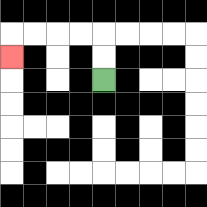{'start': '[4, 3]', 'end': '[0, 2]', 'path_directions': 'U,U,L,L,L,L,D', 'path_coordinates': '[[4, 3], [4, 2], [4, 1], [3, 1], [2, 1], [1, 1], [0, 1], [0, 2]]'}